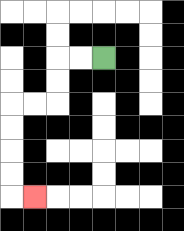{'start': '[4, 2]', 'end': '[1, 8]', 'path_directions': 'L,L,D,D,L,L,D,D,D,D,R', 'path_coordinates': '[[4, 2], [3, 2], [2, 2], [2, 3], [2, 4], [1, 4], [0, 4], [0, 5], [0, 6], [0, 7], [0, 8], [1, 8]]'}